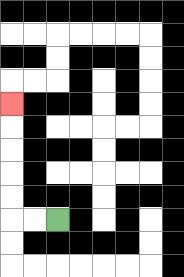{'start': '[2, 9]', 'end': '[0, 4]', 'path_directions': 'L,L,U,U,U,U,U', 'path_coordinates': '[[2, 9], [1, 9], [0, 9], [0, 8], [0, 7], [0, 6], [0, 5], [0, 4]]'}